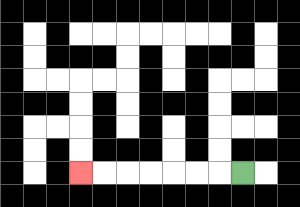{'start': '[10, 7]', 'end': '[3, 7]', 'path_directions': 'L,L,L,L,L,L,L', 'path_coordinates': '[[10, 7], [9, 7], [8, 7], [7, 7], [6, 7], [5, 7], [4, 7], [3, 7]]'}